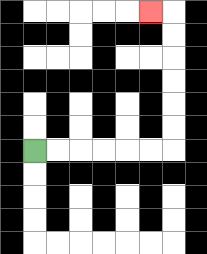{'start': '[1, 6]', 'end': '[6, 0]', 'path_directions': 'R,R,R,R,R,R,U,U,U,U,U,U,L', 'path_coordinates': '[[1, 6], [2, 6], [3, 6], [4, 6], [5, 6], [6, 6], [7, 6], [7, 5], [7, 4], [7, 3], [7, 2], [7, 1], [7, 0], [6, 0]]'}